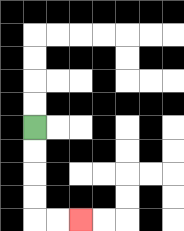{'start': '[1, 5]', 'end': '[3, 9]', 'path_directions': 'D,D,D,D,R,R', 'path_coordinates': '[[1, 5], [1, 6], [1, 7], [1, 8], [1, 9], [2, 9], [3, 9]]'}